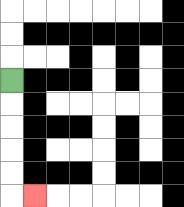{'start': '[0, 3]', 'end': '[1, 8]', 'path_directions': 'D,D,D,D,D,R', 'path_coordinates': '[[0, 3], [0, 4], [0, 5], [0, 6], [0, 7], [0, 8], [1, 8]]'}